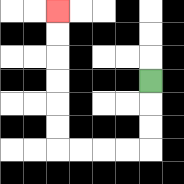{'start': '[6, 3]', 'end': '[2, 0]', 'path_directions': 'D,D,D,L,L,L,L,U,U,U,U,U,U', 'path_coordinates': '[[6, 3], [6, 4], [6, 5], [6, 6], [5, 6], [4, 6], [3, 6], [2, 6], [2, 5], [2, 4], [2, 3], [2, 2], [2, 1], [2, 0]]'}